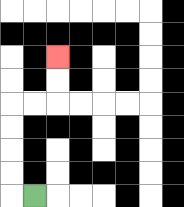{'start': '[1, 8]', 'end': '[2, 2]', 'path_directions': 'L,U,U,U,U,R,R,U,U', 'path_coordinates': '[[1, 8], [0, 8], [0, 7], [0, 6], [0, 5], [0, 4], [1, 4], [2, 4], [2, 3], [2, 2]]'}